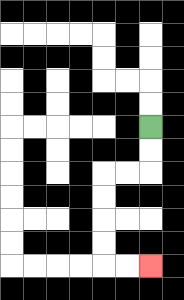{'start': '[6, 5]', 'end': '[6, 11]', 'path_directions': 'D,D,L,L,D,D,D,D,R,R', 'path_coordinates': '[[6, 5], [6, 6], [6, 7], [5, 7], [4, 7], [4, 8], [4, 9], [4, 10], [4, 11], [5, 11], [6, 11]]'}